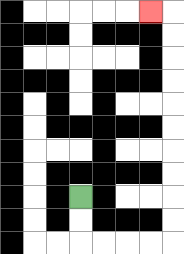{'start': '[3, 8]', 'end': '[6, 0]', 'path_directions': 'D,D,R,R,R,R,U,U,U,U,U,U,U,U,U,U,L', 'path_coordinates': '[[3, 8], [3, 9], [3, 10], [4, 10], [5, 10], [6, 10], [7, 10], [7, 9], [7, 8], [7, 7], [7, 6], [7, 5], [7, 4], [7, 3], [7, 2], [7, 1], [7, 0], [6, 0]]'}